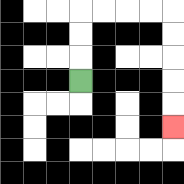{'start': '[3, 3]', 'end': '[7, 5]', 'path_directions': 'U,U,U,R,R,R,R,D,D,D,D,D', 'path_coordinates': '[[3, 3], [3, 2], [3, 1], [3, 0], [4, 0], [5, 0], [6, 0], [7, 0], [7, 1], [7, 2], [7, 3], [7, 4], [7, 5]]'}